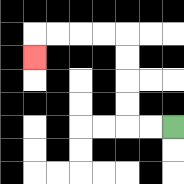{'start': '[7, 5]', 'end': '[1, 2]', 'path_directions': 'L,L,U,U,U,U,L,L,L,L,D', 'path_coordinates': '[[7, 5], [6, 5], [5, 5], [5, 4], [5, 3], [5, 2], [5, 1], [4, 1], [3, 1], [2, 1], [1, 1], [1, 2]]'}